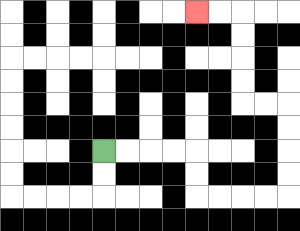{'start': '[4, 6]', 'end': '[8, 0]', 'path_directions': 'R,R,R,R,D,D,R,R,R,R,U,U,U,U,L,L,U,U,U,U,L,L', 'path_coordinates': '[[4, 6], [5, 6], [6, 6], [7, 6], [8, 6], [8, 7], [8, 8], [9, 8], [10, 8], [11, 8], [12, 8], [12, 7], [12, 6], [12, 5], [12, 4], [11, 4], [10, 4], [10, 3], [10, 2], [10, 1], [10, 0], [9, 0], [8, 0]]'}